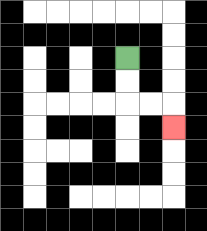{'start': '[5, 2]', 'end': '[7, 5]', 'path_directions': 'D,D,R,R,D', 'path_coordinates': '[[5, 2], [5, 3], [5, 4], [6, 4], [7, 4], [7, 5]]'}